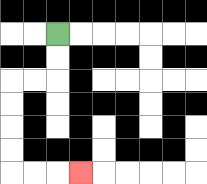{'start': '[2, 1]', 'end': '[3, 7]', 'path_directions': 'D,D,L,L,D,D,D,D,R,R,R', 'path_coordinates': '[[2, 1], [2, 2], [2, 3], [1, 3], [0, 3], [0, 4], [0, 5], [0, 6], [0, 7], [1, 7], [2, 7], [3, 7]]'}